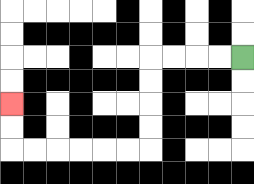{'start': '[10, 2]', 'end': '[0, 4]', 'path_directions': 'L,L,L,L,D,D,D,D,L,L,L,L,L,L,U,U', 'path_coordinates': '[[10, 2], [9, 2], [8, 2], [7, 2], [6, 2], [6, 3], [6, 4], [6, 5], [6, 6], [5, 6], [4, 6], [3, 6], [2, 6], [1, 6], [0, 6], [0, 5], [0, 4]]'}